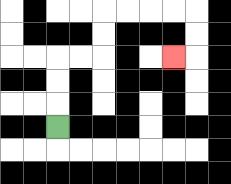{'start': '[2, 5]', 'end': '[7, 2]', 'path_directions': 'U,U,U,R,R,U,U,R,R,R,R,D,D,L', 'path_coordinates': '[[2, 5], [2, 4], [2, 3], [2, 2], [3, 2], [4, 2], [4, 1], [4, 0], [5, 0], [6, 0], [7, 0], [8, 0], [8, 1], [8, 2], [7, 2]]'}